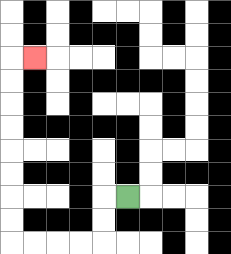{'start': '[5, 8]', 'end': '[1, 2]', 'path_directions': 'L,D,D,L,L,L,L,U,U,U,U,U,U,U,U,R', 'path_coordinates': '[[5, 8], [4, 8], [4, 9], [4, 10], [3, 10], [2, 10], [1, 10], [0, 10], [0, 9], [0, 8], [0, 7], [0, 6], [0, 5], [0, 4], [0, 3], [0, 2], [1, 2]]'}